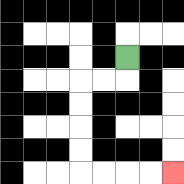{'start': '[5, 2]', 'end': '[7, 7]', 'path_directions': 'D,L,L,D,D,D,D,R,R,R,R', 'path_coordinates': '[[5, 2], [5, 3], [4, 3], [3, 3], [3, 4], [3, 5], [3, 6], [3, 7], [4, 7], [5, 7], [6, 7], [7, 7]]'}